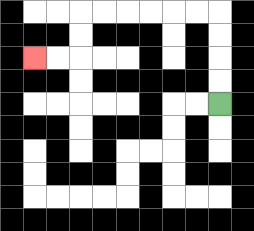{'start': '[9, 4]', 'end': '[1, 2]', 'path_directions': 'U,U,U,U,L,L,L,L,L,L,D,D,L,L', 'path_coordinates': '[[9, 4], [9, 3], [9, 2], [9, 1], [9, 0], [8, 0], [7, 0], [6, 0], [5, 0], [4, 0], [3, 0], [3, 1], [3, 2], [2, 2], [1, 2]]'}